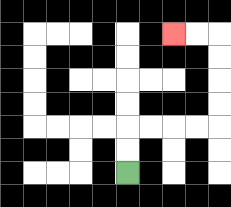{'start': '[5, 7]', 'end': '[7, 1]', 'path_directions': 'U,U,R,R,R,R,U,U,U,U,L,L', 'path_coordinates': '[[5, 7], [5, 6], [5, 5], [6, 5], [7, 5], [8, 5], [9, 5], [9, 4], [9, 3], [9, 2], [9, 1], [8, 1], [7, 1]]'}